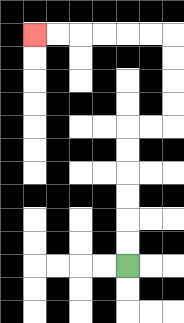{'start': '[5, 11]', 'end': '[1, 1]', 'path_directions': 'U,U,U,U,U,U,R,R,U,U,U,U,L,L,L,L,L,L', 'path_coordinates': '[[5, 11], [5, 10], [5, 9], [5, 8], [5, 7], [5, 6], [5, 5], [6, 5], [7, 5], [7, 4], [7, 3], [7, 2], [7, 1], [6, 1], [5, 1], [4, 1], [3, 1], [2, 1], [1, 1]]'}